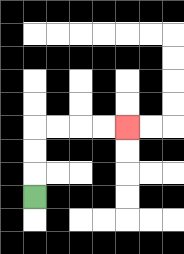{'start': '[1, 8]', 'end': '[5, 5]', 'path_directions': 'U,U,U,R,R,R,R', 'path_coordinates': '[[1, 8], [1, 7], [1, 6], [1, 5], [2, 5], [3, 5], [4, 5], [5, 5]]'}